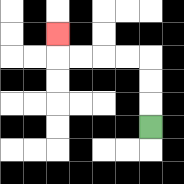{'start': '[6, 5]', 'end': '[2, 1]', 'path_directions': 'U,U,U,L,L,L,L,U', 'path_coordinates': '[[6, 5], [6, 4], [6, 3], [6, 2], [5, 2], [4, 2], [3, 2], [2, 2], [2, 1]]'}